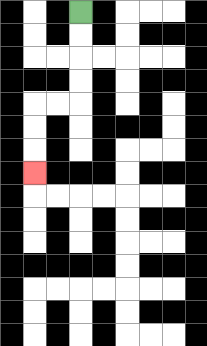{'start': '[3, 0]', 'end': '[1, 7]', 'path_directions': 'D,D,D,D,L,L,D,D,D', 'path_coordinates': '[[3, 0], [3, 1], [3, 2], [3, 3], [3, 4], [2, 4], [1, 4], [1, 5], [1, 6], [1, 7]]'}